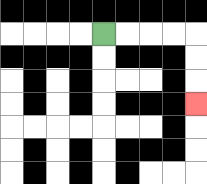{'start': '[4, 1]', 'end': '[8, 4]', 'path_directions': 'R,R,R,R,D,D,D', 'path_coordinates': '[[4, 1], [5, 1], [6, 1], [7, 1], [8, 1], [8, 2], [8, 3], [8, 4]]'}